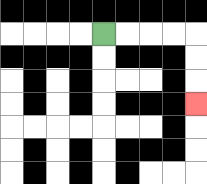{'start': '[4, 1]', 'end': '[8, 4]', 'path_directions': 'R,R,R,R,D,D,D', 'path_coordinates': '[[4, 1], [5, 1], [6, 1], [7, 1], [8, 1], [8, 2], [8, 3], [8, 4]]'}